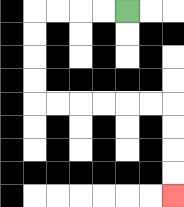{'start': '[5, 0]', 'end': '[7, 8]', 'path_directions': 'L,L,L,L,D,D,D,D,R,R,R,R,R,R,D,D,D,D', 'path_coordinates': '[[5, 0], [4, 0], [3, 0], [2, 0], [1, 0], [1, 1], [1, 2], [1, 3], [1, 4], [2, 4], [3, 4], [4, 4], [5, 4], [6, 4], [7, 4], [7, 5], [7, 6], [7, 7], [7, 8]]'}